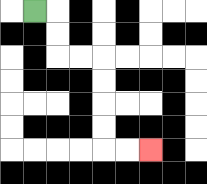{'start': '[1, 0]', 'end': '[6, 6]', 'path_directions': 'R,D,D,R,R,D,D,D,D,R,R', 'path_coordinates': '[[1, 0], [2, 0], [2, 1], [2, 2], [3, 2], [4, 2], [4, 3], [4, 4], [4, 5], [4, 6], [5, 6], [6, 6]]'}